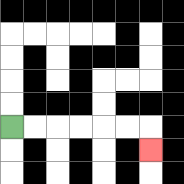{'start': '[0, 5]', 'end': '[6, 6]', 'path_directions': 'R,R,R,R,R,R,D', 'path_coordinates': '[[0, 5], [1, 5], [2, 5], [3, 5], [4, 5], [5, 5], [6, 5], [6, 6]]'}